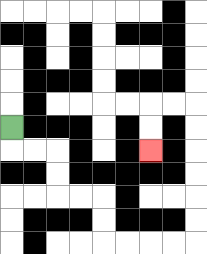{'start': '[0, 5]', 'end': '[6, 6]', 'path_directions': 'D,R,R,D,D,R,R,D,D,R,R,R,R,U,U,U,U,U,U,L,L,D,D', 'path_coordinates': '[[0, 5], [0, 6], [1, 6], [2, 6], [2, 7], [2, 8], [3, 8], [4, 8], [4, 9], [4, 10], [5, 10], [6, 10], [7, 10], [8, 10], [8, 9], [8, 8], [8, 7], [8, 6], [8, 5], [8, 4], [7, 4], [6, 4], [6, 5], [6, 6]]'}